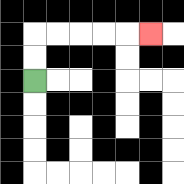{'start': '[1, 3]', 'end': '[6, 1]', 'path_directions': 'U,U,R,R,R,R,R', 'path_coordinates': '[[1, 3], [1, 2], [1, 1], [2, 1], [3, 1], [4, 1], [5, 1], [6, 1]]'}